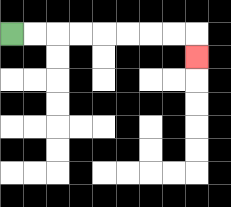{'start': '[0, 1]', 'end': '[8, 2]', 'path_directions': 'R,R,R,R,R,R,R,R,D', 'path_coordinates': '[[0, 1], [1, 1], [2, 1], [3, 1], [4, 1], [5, 1], [6, 1], [7, 1], [8, 1], [8, 2]]'}